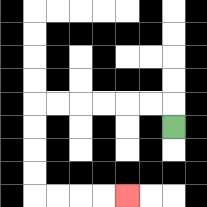{'start': '[7, 5]', 'end': '[5, 8]', 'path_directions': 'U,L,L,L,L,L,L,D,D,D,D,R,R,R,R', 'path_coordinates': '[[7, 5], [7, 4], [6, 4], [5, 4], [4, 4], [3, 4], [2, 4], [1, 4], [1, 5], [1, 6], [1, 7], [1, 8], [2, 8], [3, 8], [4, 8], [5, 8]]'}